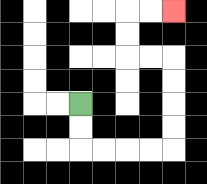{'start': '[3, 4]', 'end': '[7, 0]', 'path_directions': 'D,D,R,R,R,R,U,U,U,U,L,L,U,U,R,R', 'path_coordinates': '[[3, 4], [3, 5], [3, 6], [4, 6], [5, 6], [6, 6], [7, 6], [7, 5], [7, 4], [7, 3], [7, 2], [6, 2], [5, 2], [5, 1], [5, 0], [6, 0], [7, 0]]'}